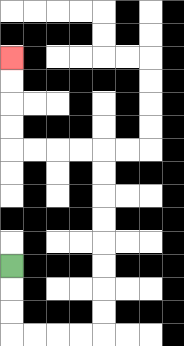{'start': '[0, 11]', 'end': '[0, 2]', 'path_directions': 'D,D,D,R,R,R,R,U,U,U,U,U,U,U,U,L,L,L,L,U,U,U,U', 'path_coordinates': '[[0, 11], [0, 12], [0, 13], [0, 14], [1, 14], [2, 14], [3, 14], [4, 14], [4, 13], [4, 12], [4, 11], [4, 10], [4, 9], [4, 8], [4, 7], [4, 6], [3, 6], [2, 6], [1, 6], [0, 6], [0, 5], [0, 4], [0, 3], [0, 2]]'}